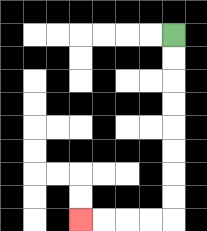{'start': '[7, 1]', 'end': '[3, 9]', 'path_directions': 'D,D,D,D,D,D,D,D,L,L,L,L', 'path_coordinates': '[[7, 1], [7, 2], [7, 3], [7, 4], [7, 5], [7, 6], [7, 7], [7, 8], [7, 9], [6, 9], [5, 9], [4, 9], [3, 9]]'}